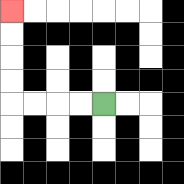{'start': '[4, 4]', 'end': '[0, 0]', 'path_directions': 'L,L,L,L,U,U,U,U', 'path_coordinates': '[[4, 4], [3, 4], [2, 4], [1, 4], [0, 4], [0, 3], [0, 2], [0, 1], [0, 0]]'}